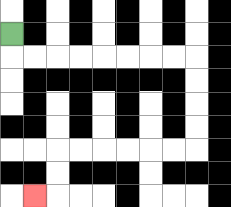{'start': '[0, 1]', 'end': '[1, 8]', 'path_directions': 'D,R,R,R,R,R,R,R,R,D,D,D,D,L,L,L,L,L,L,D,D,L', 'path_coordinates': '[[0, 1], [0, 2], [1, 2], [2, 2], [3, 2], [4, 2], [5, 2], [6, 2], [7, 2], [8, 2], [8, 3], [8, 4], [8, 5], [8, 6], [7, 6], [6, 6], [5, 6], [4, 6], [3, 6], [2, 6], [2, 7], [2, 8], [1, 8]]'}